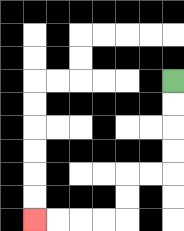{'start': '[7, 3]', 'end': '[1, 9]', 'path_directions': 'D,D,D,D,L,L,D,D,L,L,L,L', 'path_coordinates': '[[7, 3], [7, 4], [7, 5], [7, 6], [7, 7], [6, 7], [5, 7], [5, 8], [5, 9], [4, 9], [3, 9], [2, 9], [1, 9]]'}